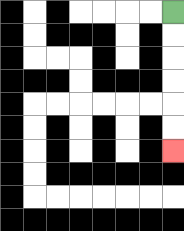{'start': '[7, 0]', 'end': '[7, 6]', 'path_directions': 'D,D,D,D,D,D', 'path_coordinates': '[[7, 0], [7, 1], [7, 2], [7, 3], [7, 4], [7, 5], [7, 6]]'}